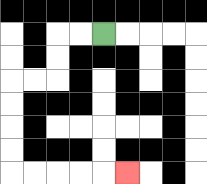{'start': '[4, 1]', 'end': '[5, 7]', 'path_directions': 'L,L,D,D,L,L,D,D,D,D,R,R,R,R,R', 'path_coordinates': '[[4, 1], [3, 1], [2, 1], [2, 2], [2, 3], [1, 3], [0, 3], [0, 4], [0, 5], [0, 6], [0, 7], [1, 7], [2, 7], [3, 7], [4, 7], [5, 7]]'}